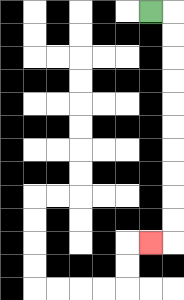{'start': '[6, 0]', 'end': '[6, 10]', 'path_directions': 'R,D,D,D,D,D,D,D,D,D,D,L', 'path_coordinates': '[[6, 0], [7, 0], [7, 1], [7, 2], [7, 3], [7, 4], [7, 5], [7, 6], [7, 7], [7, 8], [7, 9], [7, 10], [6, 10]]'}